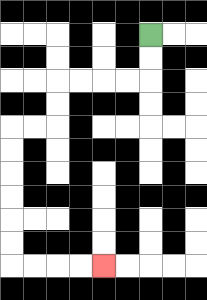{'start': '[6, 1]', 'end': '[4, 11]', 'path_directions': 'D,D,L,L,L,L,D,D,L,L,D,D,D,D,D,D,R,R,R,R', 'path_coordinates': '[[6, 1], [6, 2], [6, 3], [5, 3], [4, 3], [3, 3], [2, 3], [2, 4], [2, 5], [1, 5], [0, 5], [0, 6], [0, 7], [0, 8], [0, 9], [0, 10], [0, 11], [1, 11], [2, 11], [3, 11], [4, 11]]'}